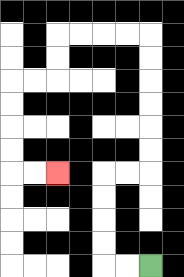{'start': '[6, 11]', 'end': '[2, 7]', 'path_directions': 'L,L,U,U,U,U,R,R,U,U,U,U,U,U,L,L,L,L,D,D,L,L,D,D,D,D,R,R', 'path_coordinates': '[[6, 11], [5, 11], [4, 11], [4, 10], [4, 9], [4, 8], [4, 7], [5, 7], [6, 7], [6, 6], [6, 5], [6, 4], [6, 3], [6, 2], [6, 1], [5, 1], [4, 1], [3, 1], [2, 1], [2, 2], [2, 3], [1, 3], [0, 3], [0, 4], [0, 5], [0, 6], [0, 7], [1, 7], [2, 7]]'}